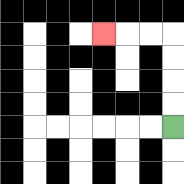{'start': '[7, 5]', 'end': '[4, 1]', 'path_directions': 'U,U,U,U,L,L,L', 'path_coordinates': '[[7, 5], [7, 4], [7, 3], [7, 2], [7, 1], [6, 1], [5, 1], [4, 1]]'}